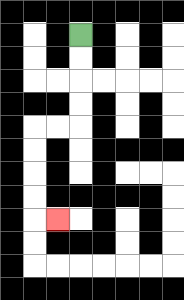{'start': '[3, 1]', 'end': '[2, 9]', 'path_directions': 'D,D,D,D,L,L,D,D,D,D,R', 'path_coordinates': '[[3, 1], [3, 2], [3, 3], [3, 4], [3, 5], [2, 5], [1, 5], [1, 6], [1, 7], [1, 8], [1, 9], [2, 9]]'}